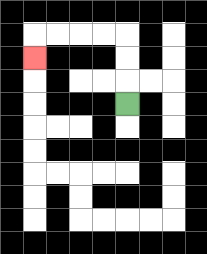{'start': '[5, 4]', 'end': '[1, 2]', 'path_directions': 'U,U,U,L,L,L,L,D', 'path_coordinates': '[[5, 4], [5, 3], [5, 2], [5, 1], [4, 1], [3, 1], [2, 1], [1, 1], [1, 2]]'}